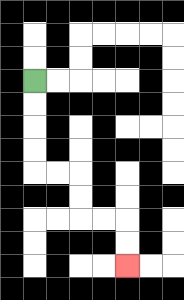{'start': '[1, 3]', 'end': '[5, 11]', 'path_directions': 'D,D,D,D,R,R,D,D,R,R,D,D', 'path_coordinates': '[[1, 3], [1, 4], [1, 5], [1, 6], [1, 7], [2, 7], [3, 7], [3, 8], [3, 9], [4, 9], [5, 9], [5, 10], [5, 11]]'}